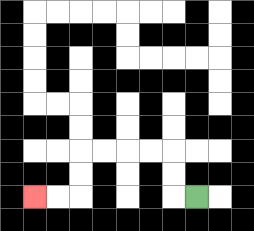{'start': '[8, 8]', 'end': '[1, 8]', 'path_directions': 'L,U,U,L,L,L,L,D,D,L,L', 'path_coordinates': '[[8, 8], [7, 8], [7, 7], [7, 6], [6, 6], [5, 6], [4, 6], [3, 6], [3, 7], [3, 8], [2, 8], [1, 8]]'}